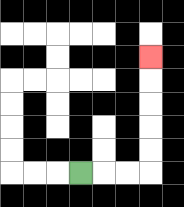{'start': '[3, 7]', 'end': '[6, 2]', 'path_directions': 'R,R,R,U,U,U,U,U', 'path_coordinates': '[[3, 7], [4, 7], [5, 7], [6, 7], [6, 6], [6, 5], [6, 4], [6, 3], [6, 2]]'}